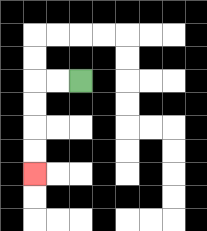{'start': '[3, 3]', 'end': '[1, 7]', 'path_directions': 'L,L,D,D,D,D', 'path_coordinates': '[[3, 3], [2, 3], [1, 3], [1, 4], [1, 5], [1, 6], [1, 7]]'}